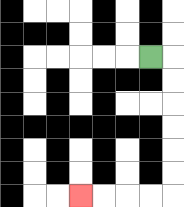{'start': '[6, 2]', 'end': '[3, 8]', 'path_directions': 'R,D,D,D,D,D,D,L,L,L,L', 'path_coordinates': '[[6, 2], [7, 2], [7, 3], [7, 4], [7, 5], [7, 6], [7, 7], [7, 8], [6, 8], [5, 8], [4, 8], [3, 8]]'}